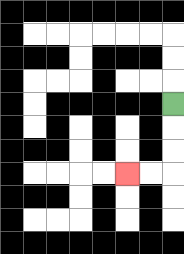{'start': '[7, 4]', 'end': '[5, 7]', 'path_directions': 'D,D,D,L,L', 'path_coordinates': '[[7, 4], [7, 5], [7, 6], [7, 7], [6, 7], [5, 7]]'}